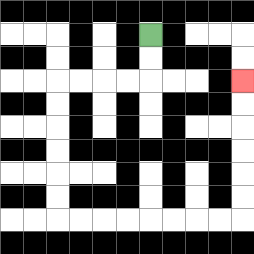{'start': '[6, 1]', 'end': '[10, 3]', 'path_directions': 'D,D,L,L,L,L,D,D,D,D,D,D,R,R,R,R,R,R,R,R,U,U,U,U,U,U', 'path_coordinates': '[[6, 1], [6, 2], [6, 3], [5, 3], [4, 3], [3, 3], [2, 3], [2, 4], [2, 5], [2, 6], [2, 7], [2, 8], [2, 9], [3, 9], [4, 9], [5, 9], [6, 9], [7, 9], [8, 9], [9, 9], [10, 9], [10, 8], [10, 7], [10, 6], [10, 5], [10, 4], [10, 3]]'}